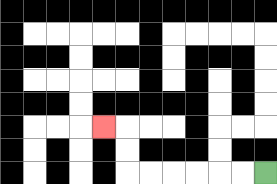{'start': '[11, 7]', 'end': '[4, 5]', 'path_directions': 'L,L,L,L,L,L,U,U,L', 'path_coordinates': '[[11, 7], [10, 7], [9, 7], [8, 7], [7, 7], [6, 7], [5, 7], [5, 6], [5, 5], [4, 5]]'}